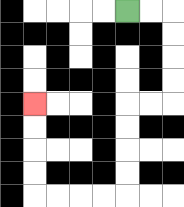{'start': '[5, 0]', 'end': '[1, 4]', 'path_directions': 'R,R,D,D,D,D,L,L,D,D,D,D,L,L,L,L,U,U,U,U', 'path_coordinates': '[[5, 0], [6, 0], [7, 0], [7, 1], [7, 2], [7, 3], [7, 4], [6, 4], [5, 4], [5, 5], [5, 6], [5, 7], [5, 8], [4, 8], [3, 8], [2, 8], [1, 8], [1, 7], [1, 6], [1, 5], [1, 4]]'}